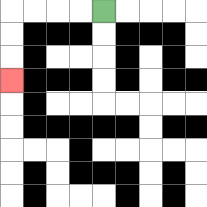{'start': '[4, 0]', 'end': '[0, 3]', 'path_directions': 'L,L,L,L,D,D,D', 'path_coordinates': '[[4, 0], [3, 0], [2, 0], [1, 0], [0, 0], [0, 1], [0, 2], [0, 3]]'}